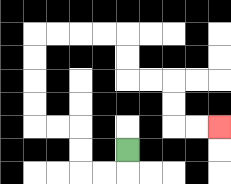{'start': '[5, 6]', 'end': '[9, 5]', 'path_directions': 'D,L,L,U,U,L,L,U,U,U,U,R,R,R,R,D,D,R,R,D,D,R,R', 'path_coordinates': '[[5, 6], [5, 7], [4, 7], [3, 7], [3, 6], [3, 5], [2, 5], [1, 5], [1, 4], [1, 3], [1, 2], [1, 1], [2, 1], [3, 1], [4, 1], [5, 1], [5, 2], [5, 3], [6, 3], [7, 3], [7, 4], [7, 5], [8, 5], [9, 5]]'}